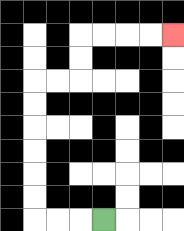{'start': '[4, 9]', 'end': '[7, 1]', 'path_directions': 'L,L,L,U,U,U,U,U,U,R,R,U,U,R,R,R,R', 'path_coordinates': '[[4, 9], [3, 9], [2, 9], [1, 9], [1, 8], [1, 7], [1, 6], [1, 5], [1, 4], [1, 3], [2, 3], [3, 3], [3, 2], [3, 1], [4, 1], [5, 1], [6, 1], [7, 1]]'}